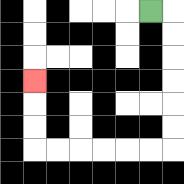{'start': '[6, 0]', 'end': '[1, 3]', 'path_directions': 'R,D,D,D,D,D,D,L,L,L,L,L,L,U,U,U', 'path_coordinates': '[[6, 0], [7, 0], [7, 1], [7, 2], [7, 3], [7, 4], [7, 5], [7, 6], [6, 6], [5, 6], [4, 6], [3, 6], [2, 6], [1, 6], [1, 5], [1, 4], [1, 3]]'}